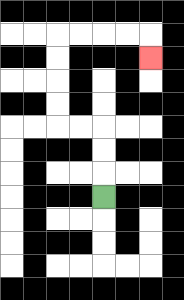{'start': '[4, 8]', 'end': '[6, 2]', 'path_directions': 'U,U,U,L,L,U,U,U,U,R,R,R,R,D', 'path_coordinates': '[[4, 8], [4, 7], [4, 6], [4, 5], [3, 5], [2, 5], [2, 4], [2, 3], [2, 2], [2, 1], [3, 1], [4, 1], [5, 1], [6, 1], [6, 2]]'}